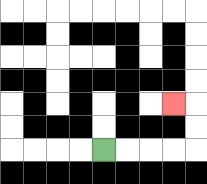{'start': '[4, 6]', 'end': '[7, 4]', 'path_directions': 'R,R,R,R,U,U,L', 'path_coordinates': '[[4, 6], [5, 6], [6, 6], [7, 6], [8, 6], [8, 5], [8, 4], [7, 4]]'}